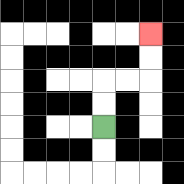{'start': '[4, 5]', 'end': '[6, 1]', 'path_directions': 'U,U,R,R,U,U', 'path_coordinates': '[[4, 5], [4, 4], [4, 3], [5, 3], [6, 3], [6, 2], [6, 1]]'}